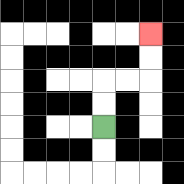{'start': '[4, 5]', 'end': '[6, 1]', 'path_directions': 'U,U,R,R,U,U', 'path_coordinates': '[[4, 5], [4, 4], [4, 3], [5, 3], [6, 3], [6, 2], [6, 1]]'}